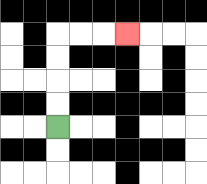{'start': '[2, 5]', 'end': '[5, 1]', 'path_directions': 'U,U,U,U,R,R,R', 'path_coordinates': '[[2, 5], [2, 4], [2, 3], [2, 2], [2, 1], [3, 1], [4, 1], [5, 1]]'}